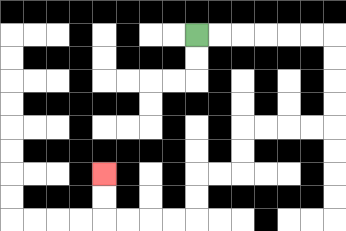{'start': '[8, 1]', 'end': '[4, 7]', 'path_directions': 'R,R,R,R,R,R,D,D,D,D,L,L,L,L,D,D,L,L,D,D,L,L,L,L,U,U', 'path_coordinates': '[[8, 1], [9, 1], [10, 1], [11, 1], [12, 1], [13, 1], [14, 1], [14, 2], [14, 3], [14, 4], [14, 5], [13, 5], [12, 5], [11, 5], [10, 5], [10, 6], [10, 7], [9, 7], [8, 7], [8, 8], [8, 9], [7, 9], [6, 9], [5, 9], [4, 9], [4, 8], [4, 7]]'}